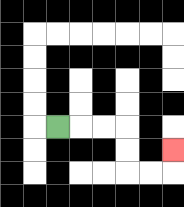{'start': '[2, 5]', 'end': '[7, 6]', 'path_directions': 'R,R,R,D,D,R,R,U', 'path_coordinates': '[[2, 5], [3, 5], [4, 5], [5, 5], [5, 6], [5, 7], [6, 7], [7, 7], [7, 6]]'}